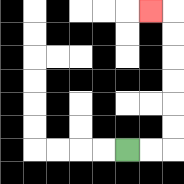{'start': '[5, 6]', 'end': '[6, 0]', 'path_directions': 'R,R,U,U,U,U,U,U,L', 'path_coordinates': '[[5, 6], [6, 6], [7, 6], [7, 5], [7, 4], [7, 3], [7, 2], [7, 1], [7, 0], [6, 0]]'}